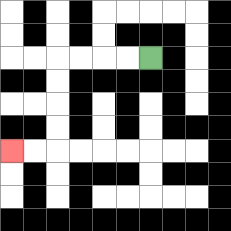{'start': '[6, 2]', 'end': '[0, 6]', 'path_directions': 'L,L,L,L,D,D,D,D,L,L', 'path_coordinates': '[[6, 2], [5, 2], [4, 2], [3, 2], [2, 2], [2, 3], [2, 4], [2, 5], [2, 6], [1, 6], [0, 6]]'}